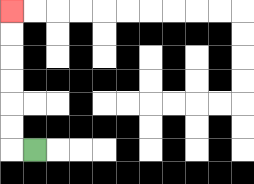{'start': '[1, 6]', 'end': '[0, 0]', 'path_directions': 'L,U,U,U,U,U,U', 'path_coordinates': '[[1, 6], [0, 6], [0, 5], [0, 4], [0, 3], [0, 2], [0, 1], [0, 0]]'}